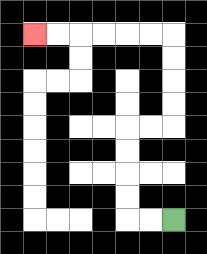{'start': '[7, 9]', 'end': '[1, 1]', 'path_directions': 'L,L,U,U,U,U,R,R,U,U,U,U,L,L,L,L,L,L', 'path_coordinates': '[[7, 9], [6, 9], [5, 9], [5, 8], [5, 7], [5, 6], [5, 5], [6, 5], [7, 5], [7, 4], [7, 3], [7, 2], [7, 1], [6, 1], [5, 1], [4, 1], [3, 1], [2, 1], [1, 1]]'}